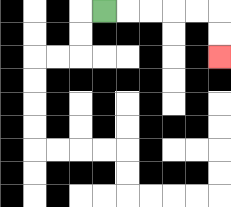{'start': '[4, 0]', 'end': '[9, 2]', 'path_directions': 'R,R,R,R,R,D,D', 'path_coordinates': '[[4, 0], [5, 0], [6, 0], [7, 0], [8, 0], [9, 0], [9, 1], [9, 2]]'}